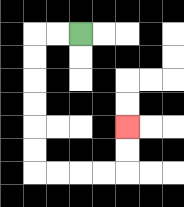{'start': '[3, 1]', 'end': '[5, 5]', 'path_directions': 'L,L,D,D,D,D,D,D,R,R,R,R,U,U', 'path_coordinates': '[[3, 1], [2, 1], [1, 1], [1, 2], [1, 3], [1, 4], [1, 5], [1, 6], [1, 7], [2, 7], [3, 7], [4, 7], [5, 7], [5, 6], [5, 5]]'}